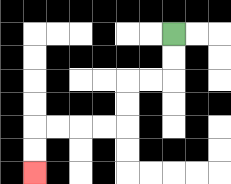{'start': '[7, 1]', 'end': '[1, 7]', 'path_directions': 'D,D,L,L,D,D,L,L,L,L,D,D', 'path_coordinates': '[[7, 1], [7, 2], [7, 3], [6, 3], [5, 3], [5, 4], [5, 5], [4, 5], [3, 5], [2, 5], [1, 5], [1, 6], [1, 7]]'}